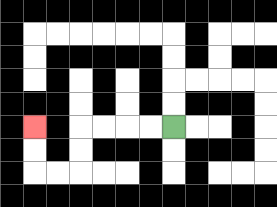{'start': '[7, 5]', 'end': '[1, 5]', 'path_directions': 'L,L,L,L,D,D,L,L,U,U', 'path_coordinates': '[[7, 5], [6, 5], [5, 5], [4, 5], [3, 5], [3, 6], [3, 7], [2, 7], [1, 7], [1, 6], [1, 5]]'}